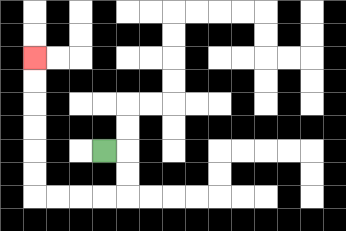{'start': '[4, 6]', 'end': '[1, 2]', 'path_directions': 'R,D,D,L,L,L,L,U,U,U,U,U,U', 'path_coordinates': '[[4, 6], [5, 6], [5, 7], [5, 8], [4, 8], [3, 8], [2, 8], [1, 8], [1, 7], [1, 6], [1, 5], [1, 4], [1, 3], [1, 2]]'}